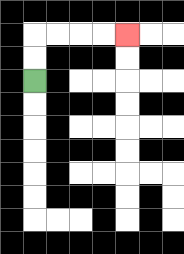{'start': '[1, 3]', 'end': '[5, 1]', 'path_directions': 'U,U,R,R,R,R', 'path_coordinates': '[[1, 3], [1, 2], [1, 1], [2, 1], [3, 1], [4, 1], [5, 1]]'}